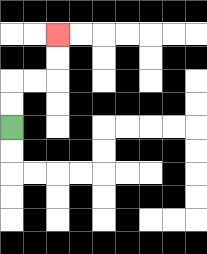{'start': '[0, 5]', 'end': '[2, 1]', 'path_directions': 'U,U,R,R,U,U', 'path_coordinates': '[[0, 5], [0, 4], [0, 3], [1, 3], [2, 3], [2, 2], [2, 1]]'}